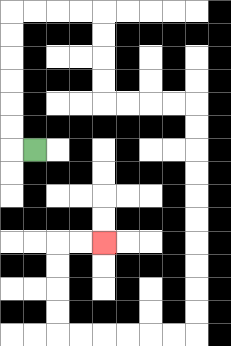{'start': '[1, 6]', 'end': '[4, 10]', 'path_directions': 'L,U,U,U,U,U,U,R,R,R,R,D,D,D,D,R,R,R,R,D,D,D,D,D,D,D,D,D,D,L,L,L,L,L,L,U,U,U,U,R,R', 'path_coordinates': '[[1, 6], [0, 6], [0, 5], [0, 4], [0, 3], [0, 2], [0, 1], [0, 0], [1, 0], [2, 0], [3, 0], [4, 0], [4, 1], [4, 2], [4, 3], [4, 4], [5, 4], [6, 4], [7, 4], [8, 4], [8, 5], [8, 6], [8, 7], [8, 8], [8, 9], [8, 10], [8, 11], [8, 12], [8, 13], [8, 14], [7, 14], [6, 14], [5, 14], [4, 14], [3, 14], [2, 14], [2, 13], [2, 12], [2, 11], [2, 10], [3, 10], [4, 10]]'}